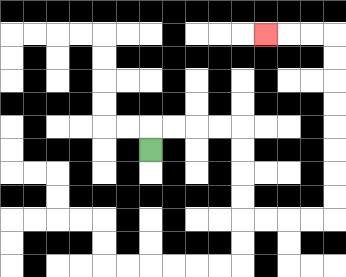{'start': '[6, 6]', 'end': '[11, 1]', 'path_directions': 'U,R,R,R,R,D,D,D,D,R,R,R,R,U,U,U,U,U,U,U,U,L,L,L', 'path_coordinates': '[[6, 6], [6, 5], [7, 5], [8, 5], [9, 5], [10, 5], [10, 6], [10, 7], [10, 8], [10, 9], [11, 9], [12, 9], [13, 9], [14, 9], [14, 8], [14, 7], [14, 6], [14, 5], [14, 4], [14, 3], [14, 2], [14, 1], [13, 1], [12, 1], [11, 1]]'}